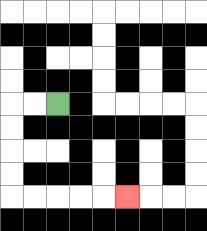{'start': '[2, 4]', 'end': '[5, 8]', 'path_directions': 'L,L,D,D,D,D,R,R,R,R,R', 'path_coordinates': '[[2, 4], [1, 4], [0, 4], [0, 5], [0, 6], [0, 7], [0, 8], [1, 8], [2, 8], [3, 8], [4, 8], [5, 8]]'}